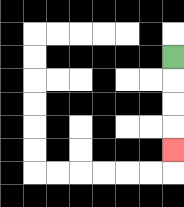{'start': '[7, 2]', 'end': '[7, 6]', 'path_directions': 'D,D,D,D', 'path_coordinates': '[[7, 2], [7, 3], [7, 4], [7, 5], [7, 6]]'}